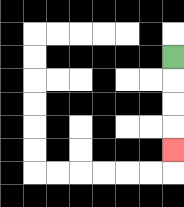{'start': '[7, 2]', 'end': '[7, 6]', 'path_directions': 'D,D,D,D', 'path_coordinates': '[[7, 2], [7, 3], [7, 4], [7, 5], [7, 6]]'}